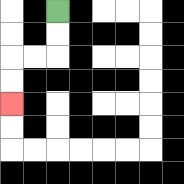{'start': '[2, 0]', 'end': '[0, 4]', 'path_directions': 'D,D,L,L,D,D', 'path_coordinates': '[[2, 0], [2, 1], [2, 2], [1, 2], [0, 2], [0, 3], [0, 4]]'}